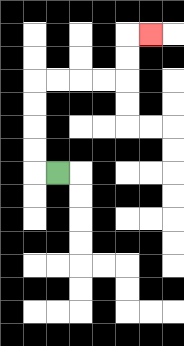{'start': '[2, 7]', 'end': '[6, 1]', 'path_directions': 'L,U,U,U,U,R,R,R,R,U,U,R', 'path_coordinates': '[[2, 7], [1, 7], [1, 6], [1, 5], [1, 4], [1, 3], [2, 3], [3, 3], [4, 3], [5, 3], [5, 2], [5, 1], [6, 1]]'}